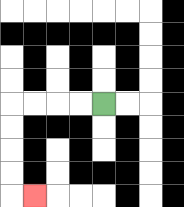{'start': '[4, 4]', 'end': '[1, 8]', 'path_directions': 'L,L,L,L,D,D,D,D,R', 'path_coordinates': '[[4, 4], [3, 4], [2, 4], [1, 4], [0, 4], [0, 5], [0, 6], [0, 7], [0, 8], [1, 8]]'}